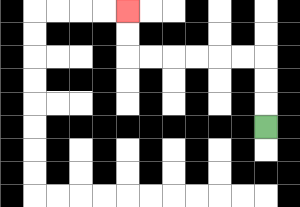{'start': '[11, 5]', 'end': '[5, 0]', 'path_directions': 'U,U,U,L,L,L,L,L,L,U,U', 'path_coordinates': '[[11, 5], [11, 4], [11, 3], [11, 2], [10, 2], [9, 2], [8, 2], [7, 2], [6, 2], [5, 2], [5, 1], [5, 0]]'}